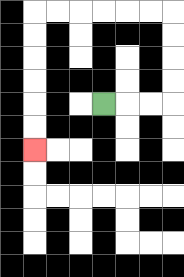{'start': '[4, 4]', 'end': '[1, 6]', 'path_directions': 'R,R,R,U,U,U,U,L,L,L,L,L,L,D,D,D,D,D,D', 'path_coordinates': '[[4, 4], [5, 4], [6, 4], [7, 4], [7, 3], [7, 2], [7, 1], [7, 0], [6, 0], [5, 0], [4, 0], [3, 0], [2, 0], [1, 0], [1, 1], [1, 2], [1, 3], [1, 4], [1, 5], [1, 6]]'}